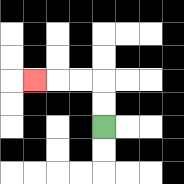{'start': '[4, 5]', 'end': '[1, 3]', 'path_directions': 'U,U,L,L,L', 'path_coordinates': '[[4, 5], [4, 4], [4, 3], [3, 3], [2, 3], [1, 3]]'}